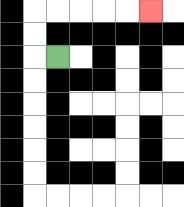{'start': '[2, 2]', 'end': '[6, 0]', 'path_directions': 'L,U,U,R,R,R,R,R', 'path_coordinates': '[[2, 2], [1, 2], [1, 1], [1, 0], [2, 0], [3, 0], [4, 0], [5, 0], [6, 0]]'}